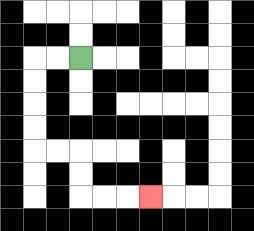{'start': '[3, 2]', 'end': '[6, 8]', 'path_directions': 'L,L,D,D,D,D,R,R,D,D,R,R,R', 'path_coordinates': '[[3, 2], [2, 2], [1, 2], [1, 3], [1, 4], [1, 5], [1, 6], [2, 6], [3, 6], [3, 7], [3, 8], [4, 8], [5, 8], [6, 8]]'}